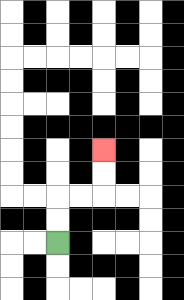{'start': '[2, 10]', 'end': '[4, 6]', 'path_directions': 'U,U,R,R,U,U', 'path_coordinates': '[[2, 10], [2, 9], [2, 8], [3, 8], [4, 8], [4, 7], [4, 6]]'}